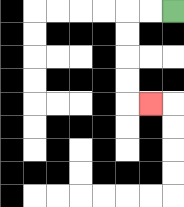{'start': '[7, 0]', 'end': '[6, 4]', 'path_directions': 'L,L,D,D,D,D,R', 'path_coordinates': '[[7, 0], [6, 0], [5, 0], [5, 1], [5, 2], [5, 3], [5, 4], [6, 4]]'}